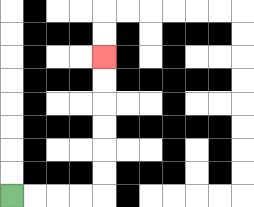{'start': '[0, 8]', 'end': '[4, 2]', 'path_directions': 'R,R,R,R,U,U,U,U,U,U', 'path_coordinates': '[[0, 8], [1, 8], [2, 8], [3, 8], [4, 8], [4, 7], [4, 6], [4, 5], [4, 4], [4, 3], [4, 2]]'}